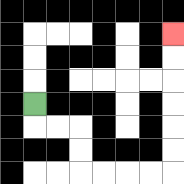{'start': '[1, 4]', 'end': '[7, 1]', 'path_directions': 'D,R,R,D,D,R,R,R,R,U,U,U,U,U,U', 'path_coordinates': '[[1, 4], [1, 5], [2, 5], [3, 5], [3, 6], [3, 7], [4, 7], [5, 7], [6, 7], [7, 7], [7, 6], [7, 5], [7, 4], [7, 3], [7, 2], [7, 1]]'}